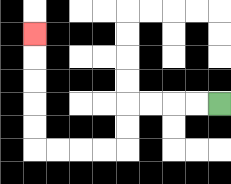{'start': '[9, 4]', 'end': '[1, 1]', 'path_directions': 'L,L,L,L,D,D,L,L,L,L,U,U,U,U,U', 'path_coordinates': '[[9, 4], [8, 4], [7, 4], [6, 4], [5, 4], [5, 5], [5, 6], [4, 6], [3, 6], [2, 6], [1, 6], [1, 5], [1, 4], [1, 3], [1, 2], [1, 1]]'}